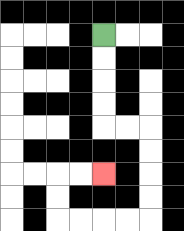{'start': '[4, 1]', 'end': '[4, 7]', 'path_directions': 'D,D,D,D,R,R,D,D,D,D,L,L,L,L,U,U,R,R', 'path_coordinates': '[[4, 1], [4, 2], [4, 3], [4, 4], [4, 5], [5, 5], [6, 5], [6, 6], [6, 7], [6, 8], [6, 9], [5, 9], [4, 9], [3, 9], [2, 9], [2, 8], [2, 7], [3, 7], [4, 7]]'}